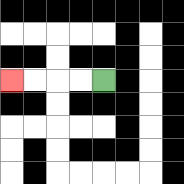{'start': '[4, 3]', 'end': '[0, 3]', 'path_directions': 'L,L,L,L', 'path_coordinates': '[[4, 3], [3, 3], [2, 3], [1, 3], [0, 3]]'}